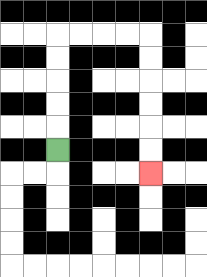{'start': '[2, 6]', 'end': '[6, 7]', 'path_directions': 'U,U,U,U,U,R,R,R,R,D,D,D,D,D,D', 'path_coordinates': '[[2, 6], [2, 5], [2, 4], [2, 3], [2, 2], [2, 1], [3, 1], [4, 1], [5, 1], [6, 1], [6, 2], [6, 3], [6, 4], [6, 5], [6, 6], [6, 7]]'}